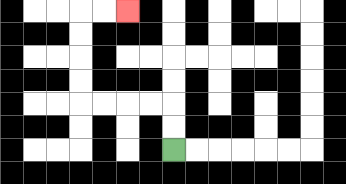{'start': '[7, 6]', 'end': '[5, 0]', 'path_directions': 'U,U,L,L,L,L,U,U,U,U,R,R', 'path_coordinates': '[[7, 6], [7, 5], [7, 4], [6, 4], [5, 4], [4, 4], [3, 4], [3, 3], [3, 2], [3, 1], [3, 0], [4, 0], [5, 0]]'}